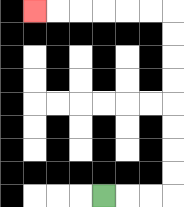{'start': '[4, 8]', 'end': '[1, 0]', 'path_directions': 'R,R,R,U,U,U,U,U,U,U,U,L,L,L,L,L,L', 'path_coordinates': '[[4, 8], [5, 8], [6, 8], [7, 8], [7, 7], [7, 6], [7, 5], [7, 4], [7, 3], [7, 2], [7, 1], [7, 0], [6, 0], [5, 0], [4, 0], [3, 0], [2, 0], [1, 0]]'}